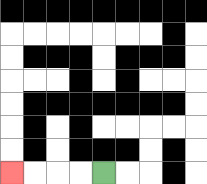{'start': '[4, 7]', 'end': '[0, 7]', 'path_directions': 'L,L,L,L', 'path_coordinates': '[[4, 7], [3, 7], [2, 7], [1, 7], [0, 7]]'}